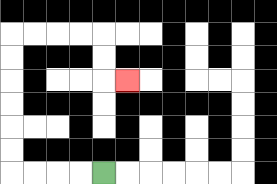{'start': '[4, 7]', 'end': '[5, 3]', 'path_directions': 'L,L,L,L,U,U,U,U,U,U,R,R,R,R,D,D,R', 'path_coordinates': '[[4, 7], [3, 7], [2, 7], [1, 7], [0, 7], [0, 6], [0, 5], [0, 4], [0, 3], [0, 2], [0, 1], [1, 1], [2, 1], [3, 1], [4, 1], [4, 2], [4, 3], [5, 3]]'}